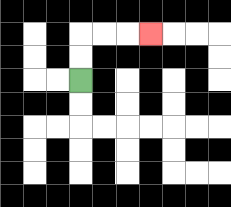{'start': '[3, 3]', 'end': '[6, 1]', 'path_directions': 'U,U,R,R,R', 'path_coordinates': '[[3, 3], [3, 2], [3, 1], [4, 1], [5, 1], [6, 1]]'}